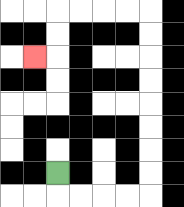{'start': '[2, 7]', 'end': '[1, 2]', 'path_directions': 'D,R,R,R,R,U,U,U,U,U,U,U,U,L,L,L,L,D,D,L', 'path_coordinates': '[[2, 7], [2, 8], [3, 8], [4, 8], [5, 8], [6, 8], [6, 7], [6, 6], [6, 5], [6, 4], [6, 3], [6, 2], [6, 1], [6, 0], [5, 0], [4, 0], [3, 0], [2, 0], [2, 1], [2, 2], [1, 2]]'}